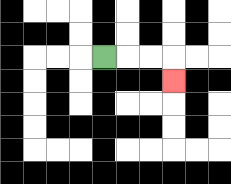{'start': '[4, 2]', 'end': '[7, 3]', 'path_directions': 'R,R,R,D', 'path_coordinates': '[[4, 2], [5, 2], [6, 2], [7, 2], [7, 3]]'}